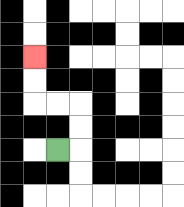{'start': '[2, 6]', 'end': '[1, 2]', 'path_directions': 'R,U,U,L,L,U,U', 'path_coordinates': '[[2, 6], [3, 6], [3, 5], [3, 4], [2, 4], [1, 4], [1, 3], [1, 2]]'}